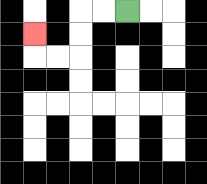{'start': '[5, 0]', 'end': '[1, 1]', 'path_directions': 'L,L,D,D,L,L,U', 'path_coordinates': '[[5, 0], [4, 0], [3, 0], [3, 1], [3, 2], [2, 2], [1, 2], [1, 1]]'}